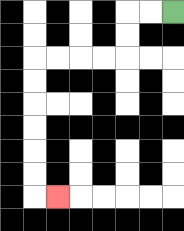{'start': '[7, 0]', 'end': '[2, 8]', 'path_directions': 'L,L,D,D,L,L,L,L,D,D,D,D,D,D,R', 'path_coordinates': '[[7, 0], [6, 0], [5, 0], [5, 1], [5, 2], [4, 2], [3, 2], [2, 2], [1, 2], [1, 3], [1, 4], [1, 5], [1, 6], [1, 7], [1, 8], [2, 8]]'}